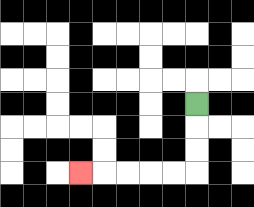{'start': '[8, 4]', 'end': '[3, 7]', 'path_directions': 'D,D,D,L,L,L,L,L', 'path_coordinates': '[[8, 4], [8, 5], [8, 6], [8, 7], [7, 7], [6, 7], [5, 7], [4, 7], [3, 7]]'}